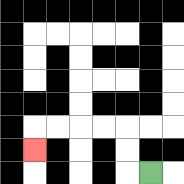{'start': '[6, 7]', 'end': '[1, 6]', 'path_directions': 'L,U,U,L,L,L,L,D', 'path_coordinates': '[[6, 7], [5, 7], [5, 6], [5, 5], [4, 5], [3, 5], [2, 5], [1, 5], [1, 6]]'}